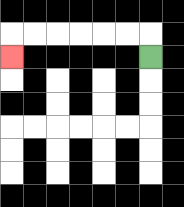{'start': '[6, 2]', 'end': '[0, 2]', 'path_directions': 'U,L,L,L,L,L,L,D', 'path_coordinates': '[[6, 2], [6, 1], [5, 1], [4, 1], [3, 1], [2, 1], [1, 1], [0, 1], [0, 2]]'}